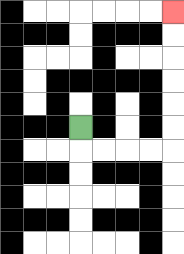{'start': '[3, 5]', 'end': '[7, 0]', 'path_directions': 'D,R,R,R,R,U,U,U,U,U,U', 'path_coordinates': '[[3, 5], [3, 6], [4, 6], [5, 6], [6, 6], [7, 6], [7, 5], [7, 4], [7, 3], [7, 2], [7, 1], [7, 0]]'}